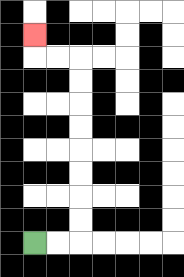{'start': '[1, 10]', 'end': '[1, 1]', 'path_directions': 'R,R,U,U,U,U,U,U,U,U,L,L,U', 'path_coordinates': '[[1, 10], [2, 10], [3, 10], [3, 9], [3, 8], [3, 7], [3, 6], [3, 5], [3, 4], [3, 3], [3, 2], [2, 2], [1, 2], [1, 1]]'}